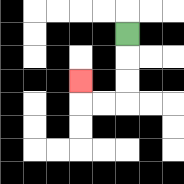{'start': '[5, 1]', 'end': '[3, 3]', 'path_directions': 'D,D,D,L,L,U', 'path_coordinates': '[[5, 1], [5, 2], [5, 3], [5, 4], [4, 4], [3, 4], [3, 3]]'}